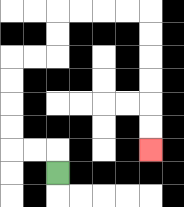{'start': '[2, 7]', 'end': '[6, 6]', 'path_directions': 'U,L,L,U,U,U,U,R,R,U,U,R,R,R,R,D,D,D,D,D,D', 'path_coordinates': '[[2, 7], [2, 6], [1, 6], [0, 6], [0, 5], [0, 4], [0, 3], [0, 2], [1, 2], [2, 2], [2, 1], [2, 0], [3, 0], [4, 0], [5, 0], [6, 0], [6, 1], [6, 2], [6, 3], [6, 4], [6, 5], [6, 6]]'}